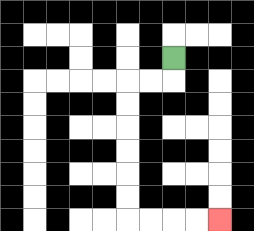{'start': '[7, 2]', 'end': '[9, 9]', 'path_directions': 'D,L,L,D,D,D,D,D,D,R,R,R,R', 'path_coordinates': '[[7, 2], [7, 3], [6, 3], [5, 3], [5, 4], [5, 5], [5, 6], [5, 7], [5, 8], [5, 9], [6, 9], [7, 9], [8, 9], [9, 9]]'}